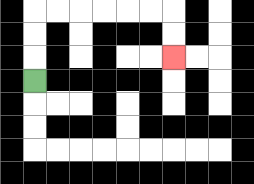{'start': '[1, 3]', 'end': '[7, 2]', 'path_directions': 'U,U,U,R,R,R,R,R,R,D,D', 'path_coordinates': '[[1, 3], [1, 2], [1, 1], [1, 0], [2, 0], [3, 0], [4, 0], [5, 0], [6, 0], [7, 0], [7, 1], [7, 2]]'}